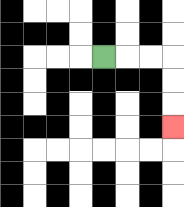{'start': '[4, 2]', 'end': '[7, 5]', 'path_directions': 'R,R,R,D,D,D', 'path_coordinates': '[[4, 2], [5, 2], [6, 2], [7, 2], [7, 3], [7, 4], [7, 5]]'}